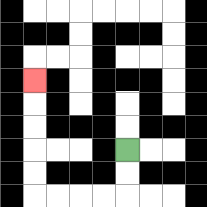{'start': '[5, 6]', 'end': '[1, 3]', 'path_directions': 'D,D,L,L,L,L,U,U,U,U,U', 'path_coordinates': '[[5, 6], [5, 7], [5, 8], [4, 8], [3, 8], [2, 8], [1, 8], [1, 7], [1, 6], [1, 5], [1, 4], [1, 3]]'}